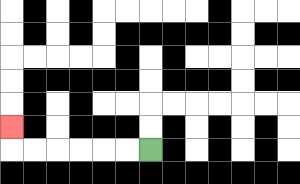{'start': '[6, 6]', 'end': '[0, 5]', 'path_directions': 'L,L,L,L,L,L,U', 'path_coordinates': '[[6, 6], [5, 6], [4, 6], [3, 6], [2, 6], [1, 6], [0, 6], [0, 5]]'}